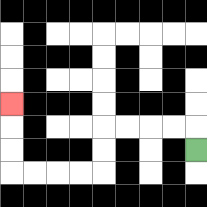{'start': '[8, 6]', 'end': '[0, 4]', 'path_directions': 'U,L,L,L,L,D,D,L,L,L,L,U,U,U', 'path_coordinates': '[[8, 6], [8, 5], [7, 5], [6, 5], [5, 5], [4, 5], [4, 6], [4, 7], [3, 7], [2, 7], [1, 7], [0, 7], [0, 6], [0, 5], [0, 4]]'}